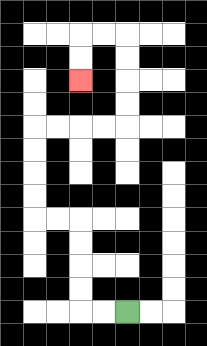{'start': '[5, 13]', 'end': '[3, 3]', 'path_directions': 'L,L,U,U,U,U,L,L,U,U,U,U,R,R,R,R,U,U,U,U,L,L,D,D', 'path_coordinates': '[[5, 13], [4, 13], [3, 13], [3, 12], [3, 11], [3, 10], [3, 9], [2, 9], [1, 9], [1, 8], [1, 7], [1, 6], [1, 5], [2, 5], [3, 5], [4, 5], [5, 5], [5, 4], [5, 3], [5, 2], [5, 1], [4, 1], [3, 1], [3, 2], [3, 3]]'}